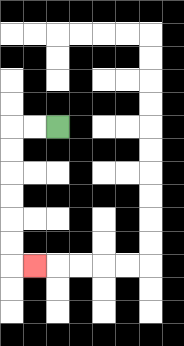{'start': '[2, 5]', 'end': '[1, 11]', 'path_directions': 'L,L,D,D,D,D,D,D,R', 'path_coordinates': '[[2, 5], [1, 5], [0, 5], [0, 6], [0, 7], [0, 8], [0, 9], [0, 10], [0, 11], [1, 11]]'}